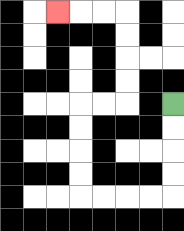{'start': '[7, 4]', 'end': '[2, 0]', 'path_directions': 'D,D,D,D,L,L,L,L,U,U,U,U,R,R,U,U,U,U,L,L,L', 'path_coordinates': '[[7, 4], [7, 5], [7, 6], [7, 7], [7, 8], [6, 8], [5, 8], [4, 8], [3, 8], [3, 7], [3, 6], [3, 5], [3, 4], [4, 4], [5, 4], [5, 3], [5, 2], [5, 1], [5, 0], [4, 0], [3, 0], [2, 0]]'}